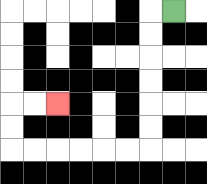{'start': '[7, 0]', 'end': '[2, 4]', 'path_directions': 'L,D,D,D,D,D,D,L,L,L,L,L,L,U,U,R,R', 'path_coordinates': '[[7, 0], [6, 0], [6, 1], [6, 2], [6, 3], [6, 4], [6, 5], [6, 6], [5, 6], [4, 6], [3, 6], [2, 6], [1, 6], [0, 6], [0, 5], [0, 4], [1, 4], [2, 4]]'}